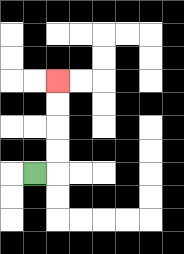{'start': '[1, 7]', 'end': '[2, 3]', 'path_directions': 'R,U,U,U,U', 'path_coordinates': '[[1, 7], [2, 7], [2, 6], [2, 5], [2, 4], [2, 3]]'}